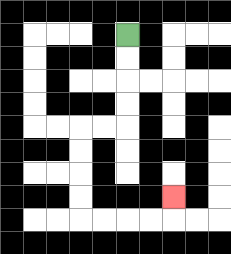{'start': '[5, 1]', 'end': '[7, 8]', 'path_directions': 'D,D,D,D,L,L,D,D,D,D,R,R,R,R,U', 'path_coordinates': '[[5, 1], [5, 2], [5, 3], [5, 4], [5, 5], [4, 5], [3, 5], [3, 6], [3, 7], [3, 8], [3, 9], [4, 9], [5, 9], [6, 9], [7, 9], [7, 8]]'}